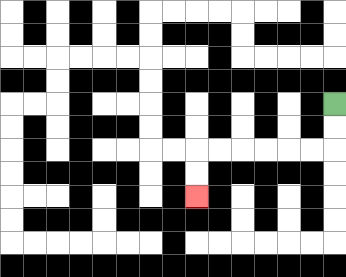{'start': '[14, 4]', 'end': '[8, 8]', 'path_directions': 'D,D,L,L,L,L,L,L,D,D', 'path_coordinates': '[[14, 4], [14, 5], [14, 6], [13, 6], [12, 6], [11, 6], [10, 6], [9, 6], [8, 6], [8, 7], [8, 8]]'}